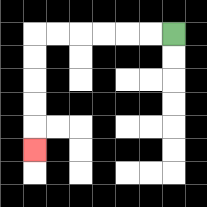{'start': '[7, 1]', 'end': '[1, 6]', 'path_directions': 'L,L,L,L,L,L,D,D,D,D,D', 'path_coordinates': '[[7, 1], [6, 1], [5, 1], [4, 1], [3, 1], [2, 1], [1, 1], [1, 2], [1, 3], [1, 4], [1, 5], [1, 6]]'}